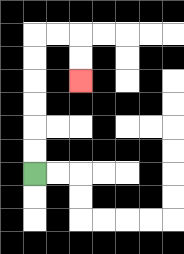{'start': '[1, 7]', 'end': '[3, 3]', 'path_directions': 'U,U,U,U,U,U,R,R,D,D', 'path_coordinates': '[[1, 7], [1, 6], [1, 5], [1, 4], [1, 3], [1, 2], [1, 1], [2, 1], [3, 1], [3, 2], [3, 3]]'}